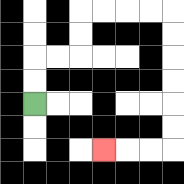{'start': '[1, 4]', 'end': '[4, 6]', 'path_directions': 'U,U,R,R,U,U,R,R,R,R,D,D,D,D,D,D,L,L,L', 'path_coordinates': '[[1, 4], [1, 3], [1, 2], [2, 2], [3, 2], [3, 1], [3, 0], [4, 0], [5, 0], [6, 0], [7, 0], [7, 1], [7, 2], [7, 3], [7, 4], [7, 5], [7, 6], [6, 6], [5, 6], [4, 6]]'}